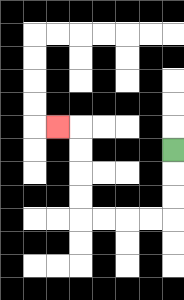{'start': '[7, 6]', 'end': '[2, 5]', 'path_directions': 'D,D,D,L,L,L,L,U,U,U,U,L', 'path_coordinates': '[[7, 6], [7, 7], [7, 8], [7, 9], [6, 9], [5, 9], [4, 9], [3, 9], [3, 8], [3, 7], [3, 6], [3, 5], [2, 5]]'}